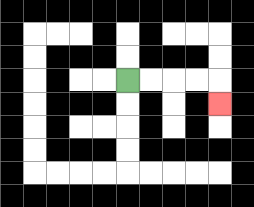{'start': '[5, 3]', 'end': '[9, 4]', 'path_directions': 'R,R,R,R,D', 'path_coordinates': '[[5, 3], [6, 3], [7, 3], [8, 3], [9, 3], [9, 4]]'}